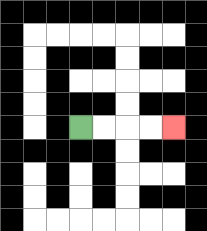{'start': '[3, 5]', 'end': '[7, 5]', 'path_directions': 'R,R,R,R', 'path_coordinates': '[[3, 5], [4, 5], [5, 5], [6, 5], [7, 5]]'}